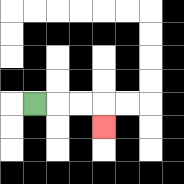{'start': '[1, 4]', 'end': '[4, 5]', 'path_directions': 'R,R,R,D', 'path_coordinates': '[[1, 4], [2, 4], [3, 4], [4, 4], [4, 5]]'}